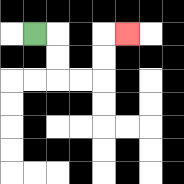{'start': '[1, 1]', 'end': '[5, 1]', 'path_directions': 'R,D,D,R,R,U,U,R', 'path_coordinates': '[[1, 1], [2, 1], [2, 2], [2, 3], [3, 3], [4, 3], [4, 2], [4, 1], [5, 1]]'}